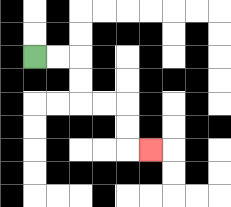{'start': '[1, 2]', 'end': '[6, 6]', 'path_directions': 'R,R,D,D,R,R,D,D,R', 'path_coordinates': '[[1, 2], [2, 2], [3, 2], [3, 3], [3, 4], [4, 4], [5, 4], [5, 5], [5, 6], [6, 6]]'}